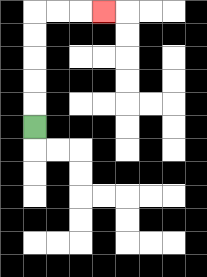{'start': '[1, 5]', 'end': '[4, 0]', 'path_directions': 'U,U,U,U,U,R,R,R', 'path_coordinates': '[[1, 5], [1, 4], [1, 3], [1, 2], [1, 1], [1, 0], [2, 0], [3, 0], [4, 0]]'}